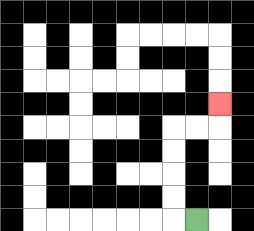{'start': '[8, 9]', 'end': '[9, 4]', 'path_directions': 'L,U,U,U,U,R,R,U', 'path_coordinates': '[[8, 9], [7, 9], [7, 8], [7, 7], [7, 6], [7, 5], [8, 5], [9, 5], [9, 4]]'}